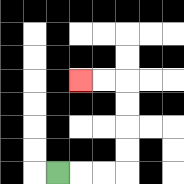{'start': '[2, 7]', 'end': '[3, 3]', 'path_directions': 'R,R,R,U,U,U,U,L,L', 'path_coordinates': '[[2, 7], [3, 7], [4, 7], [5, 7], [5, 6], [5, 5], [5, 4], [5, 3], [4, 3], [3, 3]]'}